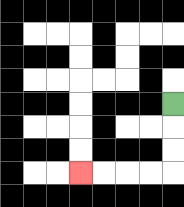{'start': '[7, 4]', 'end': '[3, 7]', 'path_directions': 'D,D,D,L,L,L,L', 'path_coordinates': '[[7, 4], [7, 5], [7, 6], [7, 7], [6, 7], [5, 7], [4, 7], [3, 7]]'}